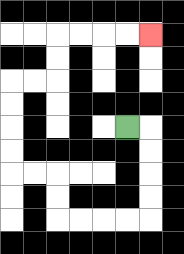{'start': '[5, 5]', 'end': '[6, 1]', 'path_directions': 'R,D,D,D,D,L,L,L,L,U,U,L,L,U,U,U,U,R,R,U,U,R,R,R,R', 'path_coordinates': '[[5, 5], [6, 5], [6, 6], [6, 7], [6, 8], [6, 9], [5, 9], [4, 9], [3, 9], [2, 9], [2, 8], [2, 7], [1, 7], [0, 7], [0, 6], [0, 5], [0, 4], [0, 3], [1, 3], [2, 3], [2, 2], [2, 1], [3, 1], [4, 1], [5, 1], [6, 1]]'}